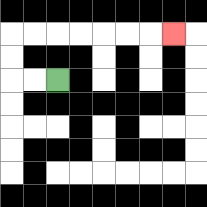{'start': '[2, 3]', 'end': '[7, 1]', 'path_directions': 'L,L,U,U,R,R,R,R,R,R,R', 'path_coordinates': '[[2, 3], [1, 3], [0, 3], [0, 2], [0, 1], [1, 1], [2, 1], [3, 1], [4, 1], [5, 1], [6, 1], [7, 1]]'}